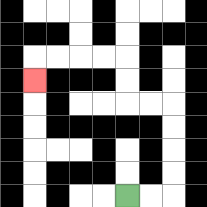{'start': '[5, 8]', 'end': '[1, 3]', 'path_directions': 'R,R,U,U,U,U,L,L,U,U,L,L,L,L,D', 'path_coordinates': '[[5, 8], [6, 8], [7, 8], [7, 7], [7, 6], [7, 5], [7, 4], [6, 4], [5, 4], [5, 3], [5, 2], [4, 2], [3, 2], [2, 2], [1, 2], [1, 3]]'}